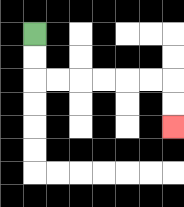{'start': '[1, 1]', 'end': '[7, 5]', 'path_directions': 'D,D,R,R,R,R,R,R,D,D', 'path_coordinates': '[[1, 1], [1, 2], [1, 3], [2, 3], [3, 3], [4, 3], [5, 3], [6, 3], [7, 3], [7, 4], [7, 5]]'}